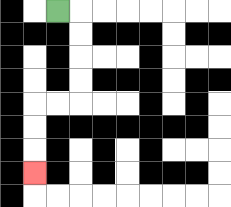{'start': '[2, 0]', 'end': '[1, 7]', 'path_directions': 'R,D,D,D,D,L,L,D,D,D', 'path_coordinates': '[[2, 0], [3, 0], [3, 1], [3, 2], [3, 3], [3, 4], [2, 4], [1, 4], [1, 5], [1, 6], [1, 7]]'}